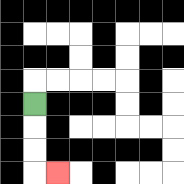{'start': '[1, 4]', 'end': '[2, 7]', 'path_directions': 'D,D,D,R', 'path_coordinates': '[[1, 4], [1, 5], [1, 6], [1, 7], [2, 7]]'}